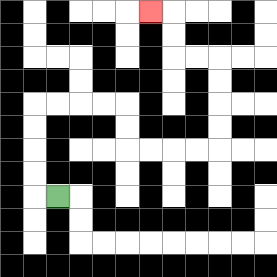{'start': '[2, 8]', 'end': '[6, 0]', 'path_directions': 'L,U,U,U,U,R,R,R,R,D,D,R,R,R,R,U,U,U,U,L,L,U,U,L', 'path_coordinates': '[[2, 8], [1, 8], [1, 7], [1, 6], [1, 5], [1, 4], [2, 4], [3, 4], [4, 4], [5, 4], [5, 5], [5, 6], [6, 6], [7, 6], [8, 6], [9, 6], [9, 5], [9, 4], [9, 3], [9, 2], [8, 2], [7, 2], [7, 1], [7, 0], [6, 0]]'}